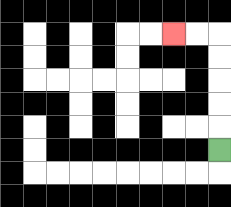{'start': '[9, 6]', 'end': '[7, 1]', 'path_directions': 'U,U,U,U,U,L,L', 'path_coordinates': '[[9, 6], [9, 5], [9, 4], [9, 3], [9, 2], [9, 1], [8, 1], [7, 1]]'}